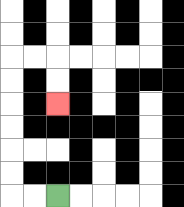{'start': '[2, 8]', 'end': '[2, 4]', 'path_directions': 'L,L,U,U,U,U,U,U,R,R,D,D', 'path_coordinates': '[[2, 8], [1, 8], [0, 8], [0, 7], [0, 6], [0, 5], [0, 4], [0, 3], [0, 2], [1, 2], [2, 2], [2, 3], [2, 4]]'}